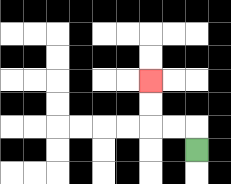{'start': '[8, 6]', 'end': '[6, 3]', 'path_directions': 'U,L,L,U,U', 'path_coordinates': '[[8, 6], [8, 5], [7, 5], [6, 5], [6, 4], [6, 3]]'}